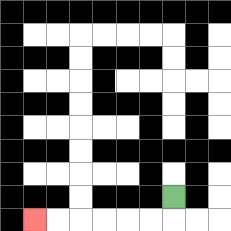{'start': '[7, 8]', 'end': '[1, 9]', 'path_directions': 'D,L,L,L,L,L,L', 'path_coordinates': '[[7, 8], [7, 9], [6, 9], [5, 9], [4, 9], [3, 9], [2, 9], [1, 9]]'}